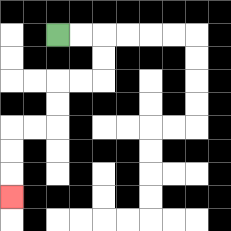{'start': '[2, 1]', 'end': '[0, 8]', 'path_directions': 'R,R,D,D,L,L,D,D,L,L,D,D,D', 'path_coordinates': '[[2, 1], [3, 1], [4, 1], [4, 2], [4, 3], [3, 3], [2, 3], [2, 4], [2, 5], [1, 5], [0, 5], [0, 6], [0, 7], [0, 8]]'}